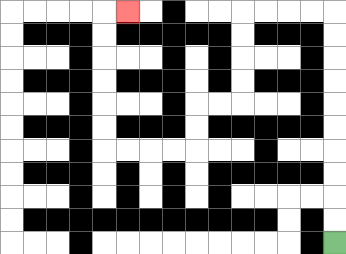{'start': '[14, 10]', 'end': '[5, 0]', 'path_directions': 'U,U,U,U,U,U,U,U,U,U,L,L,L,L,D,D,D,D,L,L,D,D,L,L,L,L,U,U,U,U,U,U,R', 'path_coordinates': '[[14, 10], [14, 9], [14, 8], [14, 7], [14, 6], [14, 5], [14, 4], [14, 3], [14, 2], [14, 1], [14, 0], [13, 0], [12, 0], [11, 0], [10, 0], [10, 1], [10, 2], [10, 3], [10, 4], [9, 4], [8, 4], [8, 5], [8, 6], [7, 6], [6, 6], [5, 6], [4, 6], [4, 5], [4, 4], [4, 3], [4, 2], [4, 1], [4, 0], [5, 0]]'}